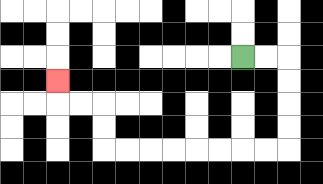{'start': '[10, 2]', 'end': '[2, 3]', 'path_directions': 'R,R,D,D,D,D,L,L,L,L,L,L,L,L,U,U,L,L,U', 'path_coordinates': '[[10, 2], [11, 2], [12, 2], [12, 3], [12, 4], [12, 5], [12, 6], [11, 6], [10, 6], [9, 6], [8, 6], [7, 6], [6, 6], [5, 6], [4, 6], [4, 5], [4, 4], [3, 4], [2, 4], [2, 3]]'}